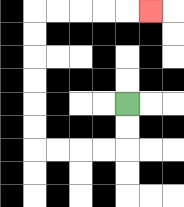{'start': '[5, 4]', 'end': '[6, 0]', 'path_directions': 'D,D,L,L,L,L,U,U,U,U,U,U,R,R,R,R,R', 'path_coordinates': '[[5, 4], [5, 5], [5, 6], [4, 6], [3, 6], [2, 6], [1, 6], [1, 5], [1, 4], [1, 3], [1, 2], [1, 1], [1, 0], [2, 0], [3, 0], [4, 0], [5, 0], [6, 0]]'}